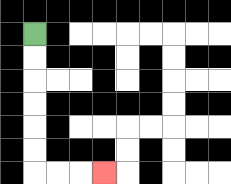{'start': '[1, 1]', 'end': '[4, 7]', 'path_directions': 'D,D,D,D,D,D,R,R,R', 'path_coordinates': '[[1, 1], [1, 2], [1, 3], [1, 4], [1, 5], [1, 6], [1, 7], [2, 7], [3, 7], [4, 7]]'}